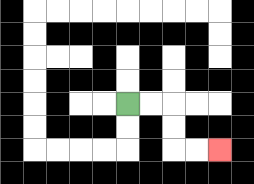{'start': '[5, 4]', 'end': '[9, 6]', 'path_directions': 'R,R,D,D,R,R', 'path_coordinates': '[[5, 4], [6, 4], [7, 4], [7, 5], [7, 6], [8, 6], [9, 6]]'}